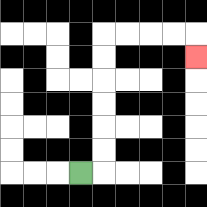{'start': '[3, 7]', 'end': '[8, 2]', 'path_directions': 'R,U,U,U,U,U,U,R,R,R,R,D', 'path_coordinates': '[[3, 7], [4, 7], [4, 6], [4, 5], [4, 4], [4, 3], [4, 2], [4, 1], [5, 1], [6, 1], [7, 1], [8, 1], [8, 2]]'}